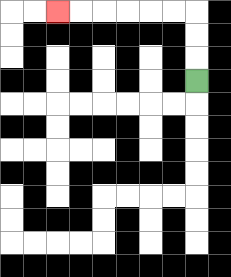{'start': '[8, 3]', 'end': '[2, 0]', 'path_directions': 'U,U,U,L,L,L,L,L,L', 'path_coordinates': '[[8, 3], [8, 2], [8, 1], [8, 0], [7, 0], [6, 0], [5, 0], [4, 0], [3, 0], [2, 0]]'}